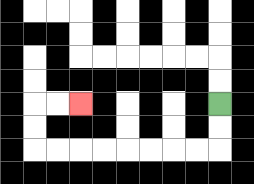{'start': '[9, 4]', 'end': '[3, 4]', 'path_directions': 'D,D,L,L,L,L,L,L,L,L,U,U,R,R', 'path_coordinates': '[[9, 4], [9, 5], [9, 6], [8, 6], [7, 6], [6, 6], [5, 6], [4, 6], [3, 6], [2, 6], [1, 6], [1, 5], [1, 4], [2, 4], [3, 4]]'}